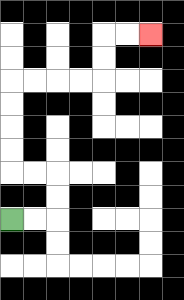{'start': '[0, 9]', 'end': '[6, 1]', 'path_directions': 'R,R,U,U,L,L,U,U,U,U,R,R,R,R,U,U,R,R', 'path_coordinates': '[[0, 9], [1, 9], [2, 9], [2, 8], [2, 7], [1, 7], [0, 7], [0, 6], [0, 5], [0, 4], [0, 3], [1, 3], [2, 3], [3, 3], [4, 3], [4, 2], [4, 1], [5, 1], [6, 1]]'}